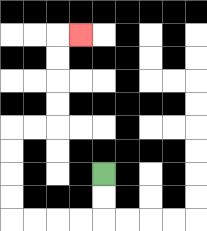{'start': '[4, 7]', 'end': '[3, 1]', 'path_directions': 'D,D,L,L,L,L,U,U,U,U,R,R,U,U,U,U,R', 'path_coordinates': '[[4, 7], [4, 8], [4, 9], [3, 9], [2, 9], [1, 9], [0, 9], [0, 8], [0, 7], [0, 6], [0, 5], [1, 5], [2, 5], [2, 4], [2, 3], [2, 2], [2, 1], [3, 1]]'}